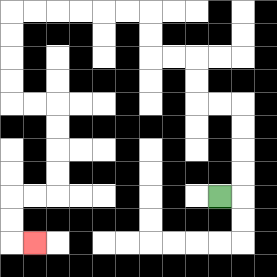{'start': '[9, 8]', 'end': '[1, 10]', 'path_directions': 'R,U,U,U,U,L,L,U,U,L,L,U,U,L,L,L,L,L,L,D,D,D,D,R,R,D,D,D,D,L,L,D,D,R', 'path_coordinates': '[[9, 8], [10, 8], [10, 7], [10, 6], [10, 5], [10, 4], [9, 4], [8, 4], [8, 3], [8, 2], [7, 2], [6, 2], [6, 1], [6, 0], [5, 0], [4, 0], [3, 0], [2, 0], [1, 0], [0, 0], [0, 1], [0, 2], [0, 3], [0, 4], [1, 4], [2, 4], [2, 5], [2, 6], [2, 7], [2, 8], [1, 8], [0, 8], [0, 9], [0, 10], [1, 10]]'}